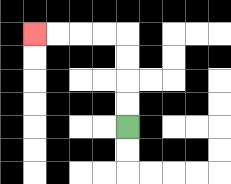{'start': '[5, 5]', 'end': '[1, 1]', 'path_directions': 'U,U,U,U,L,L,L,L', 'path_coordinates': '[[5, 5], [5, 4], [5, 3], [5, 2], [5, 1], [4, 1], [3, 1], [2, 1], [1, 1]]'}